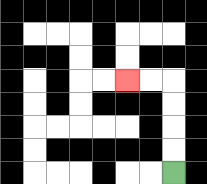{'start': '[7, 7]', 'end': '[5, 3]', 'path_directions': 'U,U,U,U,L,L', 'path_coordinates': '[[7, 7], [7, 6], [7, 5], [7, 4], [7, 3], [6, 3], [5, 3]]'}